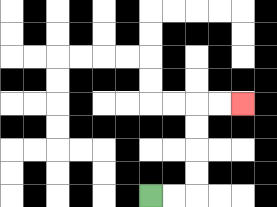{'start': '[6, 8]', 'end': '[10, 4]', 'path_directions': 'R,R,U,U,U,U,R,R', 'path_coordinates': '[[6, 8], [7, 8], [8, 8], [8, 7], [8, 6], [8, 5], [8, 4], [9, 4], [10, 4]]'}